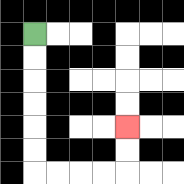{'start': '[1, 1]', 'end': '[5, 5]', 'path_directions': 'D,D,D,D,D,D,R,R,R,R,U,U', 'path_coordinates': '[[1, 1], [1, 2], [1, 3], [1, 4], [1, 5], [1, 6], [1, 7], [2, 7], [3, 7], [4, 7], [5, 7], [5, 6], [5, 5]]'}